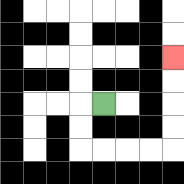{'start': '[4, 4]', 'end': '[7, 2]', 'path_directions': 'L,D,D,R,R,R,R,U,U,U,U', 'path_coordinates': '[[4, 4], [3, 4], [3, 5], [3, 6], [4, 6], [5, 6], [6, 6], [7, 6], [7, 5], [7, 4], [7, 3], [7, 2]]'}